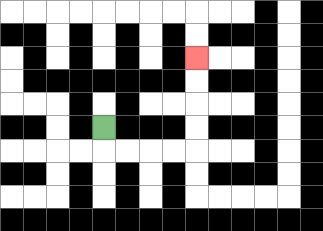{'start': '[4, 5]', 'end': '[8, 2]', 'path_directions': 'D,R,R,R,R,U,U,U,U', 'path_coordinates': '[[4, 5], [4, 6], [5, 6], [6, 6], [7, 6], [8, 6], [8, 5], [8, 4], [8, 3], [8, 2]]'}